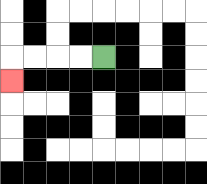{'start': '[4, 2]', 'end': '[0, 3]', 'path_directions': 'L,L,L,L,D', 'path_coordinates': '[[4, 2], [3, 2], [2, 2], [1, 2], [0, 2], [0, 3]]'}